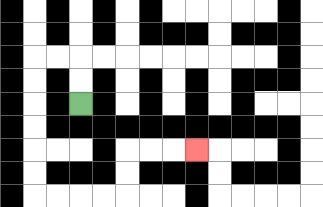{'start': '[3, 4]', 'end': '[8, 6]', 'path_directions': 'U,U,L,L,D,D,D,D,D,D,R,R,R,R,U,U,R,R,R', 'path_coordinates': '[[3, 4], [3, 3], [3, 2], [2, 2], [1, 2], [1, 3], [1, 4], [1, 5], [1, 6], [1, 7], [1, 8], [2, 8], [3, 8], [4, 8], [5, 8], [5, 7], [5, 6], [6, 6], [7, 6], [8, 6]]'}